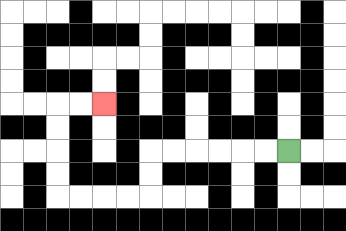{'start': '[12, 6]', 'end': '[4, 4]', 'path_directions': 'L,L,L,L,L,L,D,D,L,L,L,L,U,U,U,U,R,R', 'path_coordinates': '[[12, 6], [11, 6], [10, 6], [9, 6], [8, 6], [7, 6], [6, 6], [6, 7], [6, 8], [5, 8], [4, 8], [3, 8], [2, 8], [2, 7], [2, 6], [2, 5], [2, 4], [3, 4], [4, 4]]'}